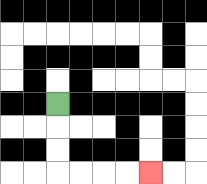{'start': '[2, 4]', 'end': '[6, 7]', 'path_directions': 'D,D,D,R,R,R,R', 'path_coordinates': '[[2, 4], [2, 5], [2, 6], [2, 7], [3, 7], [4, 7], [5, 7], [6, 7]]'}